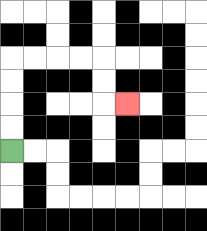{'start': '[0, 6]', 'end': '[5, 4]', 'path_directions': 'U,U,U,U,R,R,R,R,D,D,R', 'path_coordinates': '[[0, 6], [0, 5], [0, 4], [0, 3], [0, 2], [1, 2], [2, 2], [3, 2], [4, 2], [4, 3], [4, 4], [5, 4]]'}